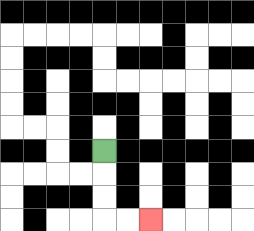{'start': '[4, 6]', 'end': '[6, 9]', 'path_directions': 'D,D,D,R,R', 'path_coordinates': '[[4, 6], [4, 7], [4, 8], [4, 9], [5, 9], [6, 9]]'}